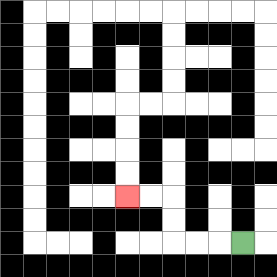{'start': '[10, 10]', 'end': '[5, 8]', 'path_directions': 'L,L,L,U,U,L,L', 'path_coordinates': '[[10, 10], [9, 10], [8, 10], [7, 10], [7, 9], [7, 8], [6, 8], [5, 8]]'}